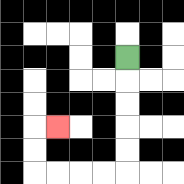{'start': '[5, 2]', 'end': '[2, 5]', 'path_directions': 'D,D,D,D,D,L,L,L,L,U,U,R', 'path_coordinates': '[[5, 2], [5, 3], [5, 4], [5, 5], [5, 6], [5, 7], [4, 7], [3, 7], [2, 7], [1, 7], [1, 6], [1, 5], [2, 5]]'}